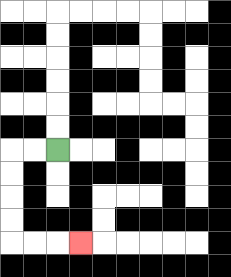{'start': '[2, 6]', 'end': '[3, 10]', 'path_directions': 'L,L,D,D,D,D,R,R,R', 'path_coordinates': '[[2, 6], [1, 6], [0, 6], [0, 7], [0, 8], [0, 9], [0, 10], [1, 10], [2, 10], [3, 10]]'}